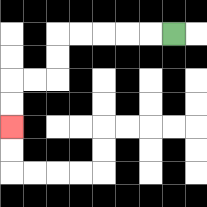{'start': '[7, 1]', 'end': '[0, 5]', 'path_directions': 'L,L,L,L,L,D,D,L,L,D,D', 'path_coordinates': '[[7, 1], [6, 1], [5, 1], [4, 1], [3, 1], [2, 1], [2, 2], [2, 3], [1, 3], [0, 3], [0, 4], [0, 5]]'}